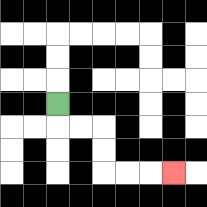{'start': '[2, 4]', 'end': '[7, 7]', 'path_directions': 'D,R,R,D,D,R,R,R', 'path_coordinates': '[[2, 4], [2, 5], [3, 5], [4, 5], [4, 6], [4, 7], [5, 7], [6, 7], [7, 7]]'}